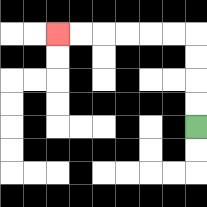{'start': '[8, 5]', 'end': '[2, 1]', 'path_directions': 'U,U,U,U,L,L,L,L,L,L', 'path_coordinates': '[[8, 5], [8, 4], [8, 3], [8, 2], [8, 1], [7, 1], [6, 1], [5, 1], [4, 1], [3, 1], [2, 1]]'}